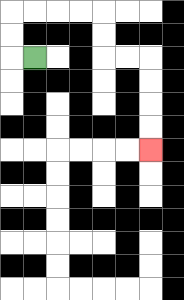{'start': '[1, 2]', 'end': '[6, 6]', 'path_directions': 'L,U,U,R,R,R,R,D,D,R,R,D,D,D,D', 'path_coordinates': '[[1, 2], [0, 2], [0, 1], [0, 0], [1, 0], [2, 0], [3, 0], [4, 0], [4, 1], [4, 2], [5, 2], [6, 2], [6, 3], [6, 4], [6, 5], [6, 6]]'}